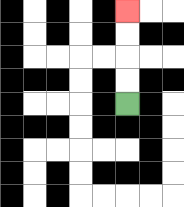{'start': '[5, 4]', 'end': '[5, 0]', 'path_directions': 'U,U,U,U', 'path_coordinates': '[[5, 4], [5, 3], [5, 2], [5, 1], [5, 0]]'}